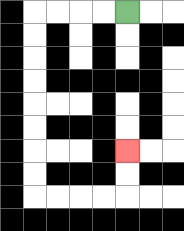{'start': '[5, 0]', 'end': '[5, 6]', 'path_directions': 'L,L,L,L,D,D,D,D,D,D,D,D,R,R,R,R,U,U', 'path_coordinates': '[[5, 0], [4, 0], [3, 0], [2, 0], [1, 0], [1, 1], [1, 2], [1, 3], [1, 4], [1, 5], [1, 6], [1, 7], [1, 8], [2, 8], [3, 8], [4, 8], [5, 8], [5, 7], [5, 6]]'}